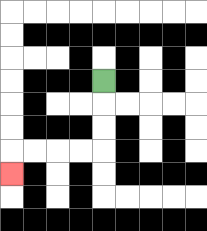{'start': '[4, 3]', 'end': '[0, 7]', 'path_directions': 'D,D,D,L,L,L,L,D', 'path_coordinates': '[[4, 3], [4, 4], [4, 5], [4, 6], [3, 6], [2, 6], [1, 6], [0, 6], [0, 7]]'}